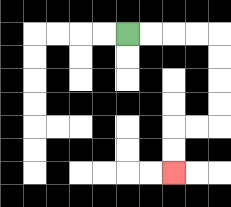{'start': '[5, 1]', 'end': '[7, 7]', 'path_directions': 'R,R,R,R,D,D,D,D,L,L,D,D', 'path_coordinates': '[[5, 1], [6, 1], [7, 1], [8, 1], [9, 1], [9, 2], [9, 3], [9, 4], [9, 5], [8, 5], [7, 5], [7, 6], [7, 7]]'}